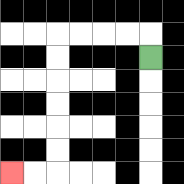{'start': '[6, 2]', 'end': '[0, 7]', 'path_directions': 'U,L,L,L,L,D,D,D,D,D,D,L,L', 'path_coordinates': '[[6, 2], [6, 1], [5, 1], [4, 1], [3, 1], [2, 1], [2, 2], [2, 3], [2, 4], [2, 5], [2, 6], [2, 7], [1, 7], [0, 7]]'}